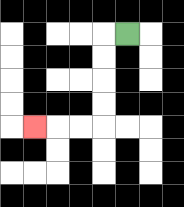{'start': '[5, 1]', 'end': '[1, 5]', 'path_directions': 'L,D,D,D,D,L,L,L', 'path_coordinates': '[[5, 1], [4, 1], [4, 2], [4, 3], [4, 4], [4, 5], [3, 5], [2, 5], [1, 5]]'}